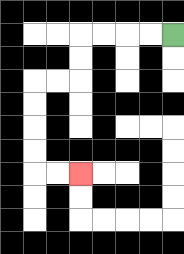{'start': '[7, 1]', 'end': '[3, 7]', 'path_directions': 'L,L,L,L,D,D,L,L,D,D,D,D,R,R', 'path_coordinates': '[[7, 1], [6, 1], [5, 1], [4, 1], [3, 1], [3, 2], [3, 3], [2, 3], [1, 3], [1, 4], [1, 5], [1, 6], [1, 7], [2, 7], [3, 7]]'}